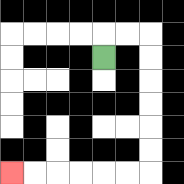{'start': '[4, 2]', 'end': '[0, 7]', 'path_directions': 'U,R,R,D,D,D,D,D,D,L,L,L,L,L,L', 'path_coordinates': '[[4, 2], [4, 1], [5, 1], [6, 1], [6, 2], [6, 3], [6, 4], [6, 5], [6, 6], [6, 7], [5, 7], [4, 7], [3, 7], [2, 7], [1, 7], [0, 7]]'}